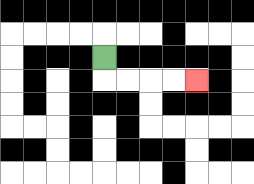{'start': '[4, 2]', 'end': '[8, 3]', 'path_directions': 'D,R,R,R,R', 'path_coordinates': '[[4, 2], [4, 3], [5, 3], [6, 3], [7, 3], [8, 3]]'}